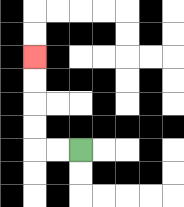{'start': '[3, 6]', 'end': '[1, 2]', 'path_directions': 'L,L,U,U,U,U', 'path_coordinates': '[[3, 6], [2, 6], [1, 6], [1, 5], [1, 4], [1, 3], [1, 2]]'}